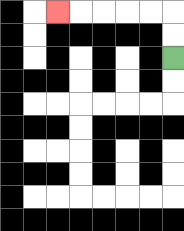{'start': '[7, 2]', 'end': '[2, 0]', 'path_directions': 'U,U,L,L,L,L,L', 'path_coordinates': '[[7, 2], [7, 1], [7, 0], [6, 0], [5, 0], [4, 0], [3, 0], [2, 0]]'}